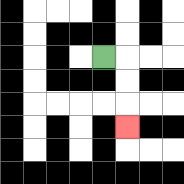{'start': '[4, 2]', 'end': '[5, 5]', 'path_directions': 'R,D,D,D', 'path_coordinates': '[[4, 2], [5, 2], [5, 3], [5, 4], [5, 5]]'}